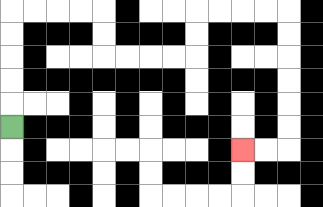{'start': '[0, 5]', 'end': '[10, 6]', 'path_directions': 'U,U,U,U,U,R,R,R,R,D,D,R,R,R,R,U,U,R,R,R,R,D,D,D,D,D,D,L,L', 'path_coordinates': '[[0, 5], [0, 4], [0, 3], [0, 2], [0, 1], [0, 0], [1, 0], [2, 0], [3, 0], [4, 0], [4, 1], [4, 2], [5, 2], [6, 2], [7, 2], [8, 2], [8, 1], [8, 0], [9, 0], [10, 0], [11, 0], [12, 0], [12, 1], [12, 2], [12, 3], [12, 4], [12, 5], [12, 6], [11, 6], [10, 6]]'}